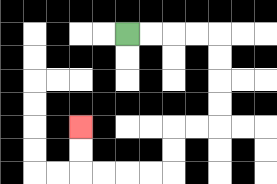{'start': '[5, 1]', 'end': '[3, 5]', 'path_directions': 'R,R,R,R,D,D,D,D,L,L,D,D,L,L,L,L,U,U', 'path_coordinates': '[[5, 1], [6, 1], [7, 1], [8, 1], [9, 1], [9, 2], [9, 3], [9, 4], [9, 5], [8, 5], [7, 5], [7, 6], [7, 7], [6, 7], [5, 7], [4, 7], [3, 7], [3, 6], [3, 5]]'}